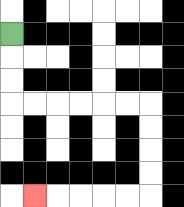{'start': '[0, 1]', 'end': '[1, 8]', 'path_directions': 'D,D,D,R,R,R,R,R,R,D,D,D,D,L,L,L,L,L', 'path_coordinates': '[[0, 1], [0, 2], [0, 3], [0, 4], [1, 4], [2, 4], [3, 4], [4, 4], [5, 4], [6, 4], [6, 5], [6, 6], [6, 7], [6, 8], [5, 8], [4, 8], [3, 8], [2, 8], [1, 8]]'}